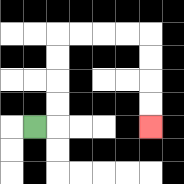{'start': '[1, 5]', 'end': '[6, 5]', 'path_directions': 'R,U,U,U,U,R,R,R,R,D,D,D,D', 'path_coordinates': '[[1, 5], [2, 5], [2, 4], [2, 3], [2, 2], [2, 1], [3, 1], [4, 1], [5, 1], [6, 1], [6, 2], [6, 3], [6, 4], [6, 5]]'}